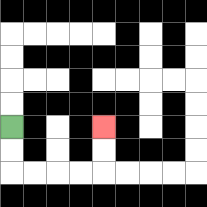{'start': '[0, 5]', 'end': '[4, 5]', 'path_directions': 'D,D,R,R,R,R,U,U', 'path_coordinates': '[[0, 5], [0, 6], [0, 7], [1, 7], [2, 7], [3, 7], [4, 7], [4, 6], [4, 5]]'}